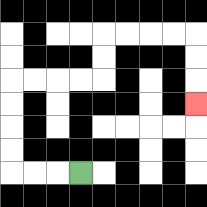{'start': '[3, 7]', 'end': '[8, 4]', 'path_directions': 'L,L,L,U,U,U,U,R,R,R,R,U,U,R,R,R,R,D,D,D', 'path_coordinates': '[[3, 7], [2, 7], [1, 7], [0, 7], [0, 6], [0, 5], [0, 4], [0, 3], [1, 3], [2, 3], [3, 3], [4, 3], [4, 2], [4, 1], [5, 1], [6, 1], [7, 1], [8, 1], [8, 2], [8, 3], [8, 4]]'}